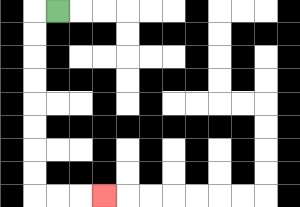{'start': '[2, 0]', 'end': '[4, 8]', 'path_directions': 'L,D,D,D,D,D,D,D,D,R,R,R', 'path_coordinates': '[[2, 0], [1, 0], [1, 1], [1, 2], [1, 3], [1, 4], [1, 5], [1, 6], [1, 7], [1, 8], [2, 8], [3, 8], [4, 8]]'}